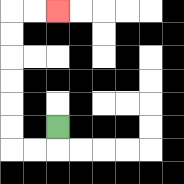{'start': '[2, 5]', 'end': '[2, 0]', 'path_directions': 'D,L,L,U,U,U,U,U,U,R,R', 'path_coordinates': '[[2, 5], [2, 6], [1, 6], [0, 6], [0, 5], [0, 4], [0, 3], [0, 2], [0, 1], [0, 0], [1, 0], [2, 0]]'}